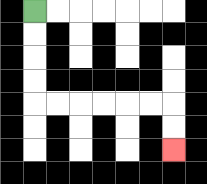{'start': '[1, 0]', 'end': '[7, 6]', 'path_directions': 'D,D,D,D,R,R,R,R,R,R,D,D', 'path_coordinates': '[[1, 0], [1, 1], [1, 2], [1, 3], [1, 4], [2, 4], [3, 4], [4, 4], [5, 4], [6, 4], [7, 4], [7, 5], [7, 6]]'}